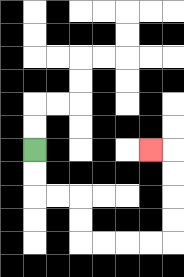{'start': '[1, 6]', 'end': '[6, 6]', 'path_directions': 'D,D,R,R,D,D,R,R,R,R,U,U,U,U,L', 'path_coordinates': '[[1, 6], [1, 7], [1, 8], [2, 8], [3, 8], [3, 9], [3, 10], [4, 10], [5, 10], [6, 10], [7, 10], [7, 9], [7, 8], [7, 7], [7, 6], [6, 6]]'}